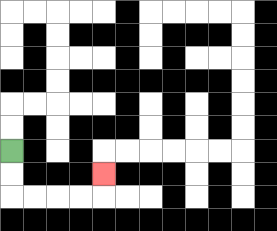{'start': '[0, 6]', 'end': '[4, 7]', 'path_directions': 'D,D,R,R,R,R,U', 'path_coordinates': '[[0, 6], [0, 7], [0, 8], [1, 8], [2, 8], [3, 8], [4, 8], [4, 7]]'}